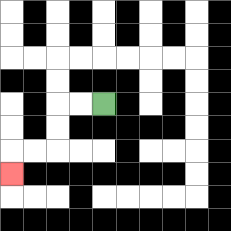{'start': '[4, 4]', 'end': '[0, 7]', 'path_directions': 'L,L,D,D,L,L,D', 'path_coordinates': '[[4, 4], [3, 4], [2, 4], [2, 5], [2, 6], [1, 6], [0, 6], [0, 7]]'}